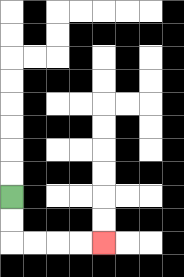{'start': '[0, 8]', 'end': '[4, 10]', 'path_directions': 'D,D,R,R,R,R', 'path_coordinates': '[[0, 8], [0, 9], [0, 10], [1, 10], [2, 10], [3, 10], [4, 10]]'}